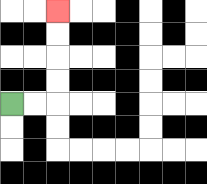{'start': '[0, 4]', 'end': '[2, 0]', 'path_directions': 'R,R,U,U,U,U', 'path_coordinates': '[[0, 4], [1, 4], [2, 4], [2, 3], [2, 2], [2, 1], [2, 0]]'}